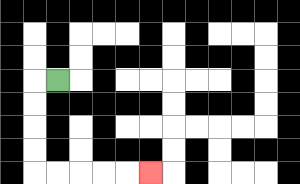{'start': '[2, 3]', 'end': '[6, 7]', 'path_directions': 'L,D,D,D,D,R,R,R,R,R', 'path_coordinates': '[[2, 3], [1, 3], [1, 4], [1, 5], [1, 6], [1, 7], [2, 7], [3, 7], [4, 7], [5, 7], [6, 7]]'}